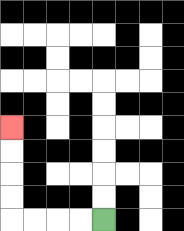{'start': '[4, 9]', 'end': '[0, 5]', 'path_directions': 'L,L,L,L,U,U,U,U', 'path_coordinates': '[[4, 9], [3, 9], [2, 9], [1, 9], [0, 9], [0, 8], [0, 7], [0, 6], [0, 5]]'}